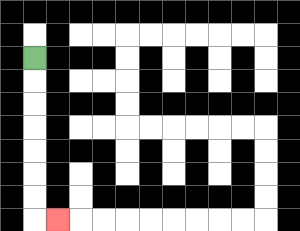{'start': '[1, 2]', 'end': '[2, 9]', 'path_directions': 'D,D,D,D,D,D,D,R', 'path_coordinates': '[[1, 2], [1, 3], [1, 4], [1, 5], [1, 6], [1, 7], [1, 8], [1, 9], [2, 9]]'}